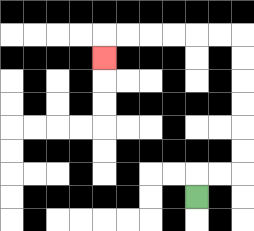{'start': '[8, 8]', 'end': '[4, 2]', 'path_directions': 'U,R,R,U,U,U,U,U,U,L,L,L,L,L,L,D', 'path_coordinates': '[[8, 8], [8, 7], [9, 7], [10, 7], [10, 6], [10, 5], [10, 4], [10, 3], [10, 2], [10, 1], [9, 1], [8, 1], [7, 1], [6, 1], [5, 1], [4, 1], [4, 2]]'}